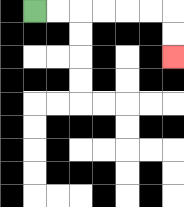{'start': '[1, 0]', 'end': '[7, 2]', 'path_directions': 'R,R,R,R,R,R,D,D', 'path_coordinates': '[[1, 0], [2, 0], [3, 0], [4, 0], [5, 0], [6, 0], [7, 0], [7, 1], [7, 2]]'}